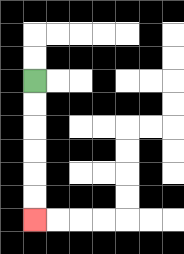{'start': '[1, 3]', 'end': '[1, 9]', 'path_directions': 'D,D,D,D,D,D', 'path_coordinates': '[[1, 3], [1, 4], [1, 5], [1, 6], [1, 7], [1, 8], [1, 9]]'}